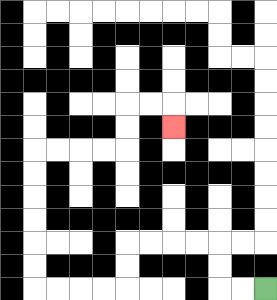{'start': '[11, 12]', 'end': '[7, 5]', 'path_directions': 'L,L,U,U,L,L,L,L,D,D,L,L,L,L,U,U,U,U,U,U,R,R,R,R,U,U,R,R,D', 'path_coordinates': '[[11, 12], [10, 12], [9, 12], [9, 11], [9, 10], [8, 10], [7, 10], [6, 10], [5, 10], [5, 11], [5, 12], [4, 12], [3, 12], [2, 12], [1, 12], [1, 11], [1, 10], [1, 9], [1, 8], [1, 7], [1, 6], [2, 6], [3, 6], [4, 6], [5, 6], [5, 5], [5, 4], [6, 4], [7, 4], [7, 5]]'}